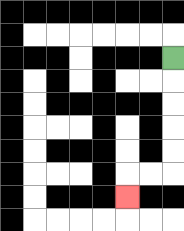{'start': '[7, 2]', 'end': '[5, 8]', 'path_directions': 'D,D,D,D,D,L,L,D', 'path_coordinates': '[[7, 2], [7, 3], [7, 4], [7, 5], [7, 6], [7, 7], [6, 7], [5, 7], [5, 8]]'}